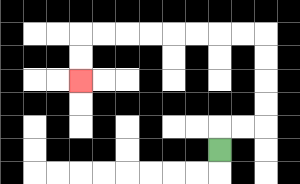{'start': '[9, 6]', 'end': '[3, 3]', 'path_directions': 'U,R,R,U,U,U,U,L,L,L,L,L,L,L,L,D,D', 'path_coordinates': '[[9, 6], [9, 5], [10, 5], [11, 5], [11, 4], [11, 3], [11, 2], [11, 1], [10, 1], [9, 1], [8, 1], [7, 1], [6, 1], [5, 1], [4, 1], [3, 1], [3, 2], [3, 3]]'}